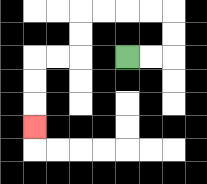{'start': '[5, 2]', 'end': '[1, 5]', 'path_directions': 'R,R,U,U,L,L,L,L,D,D,L,L,D,D,D', 'path_coordinates': '[[5, 2], [6, 2], [7, 2], [7, 1], [7, 0], [6, 0], [5, 0], [4, 0], [3, 0], [3, 1], [3, 2], [2, 2], [1, 2], [1, 3], [1, 4], [1, 5]]'}